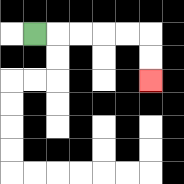{'start': '[1, 1]', 'end': '[6, 3]', 'path_directions': 'R,R,R,R,R,D,D', 'path_coordinates': '[[1, 1], [2, 1], [3, 1], [4, 1], [5, 1], [6, 1], [6, 2], [6, 3]]'}